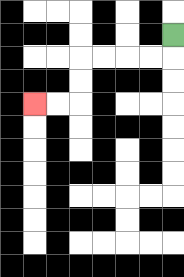{'start': '[7, 1]', 'end': '[1, 4]', 'path_directions': 'D,L,L,L,L,D,D,L,L', 'path_coordinates': '[[7, 1], [7, 2], [6, 2], [5, 2], [4, 2], [3, 2], [3, 3], [3, 4], [2, 4], [1, 4]]'}